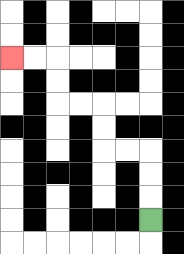{'start': '[6, 9]', 'end': '[0, 2]', 'path_directions': 'U,U,U,L,L,U,U,L,L,U,U,L,L', 'path_coordinates': '[[6, 9], [6, 8], [6, 7], [6, 6], [5, 6], [4, 6], [4, 5], [4, 4], [3, 4], [2, 4], [2, 3], [2, 2], [1, 2], [0, 2]]'}